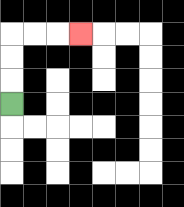{'start': '[0, 4]', 'end': '[3, 1]', 'path_directions': 'U,U,U,R,R,R', 'path_coordinates': '[[0, 4], [0, 3], [0, 2], [0, 1], [1, 1], [2, 1], [3, 1]]'}